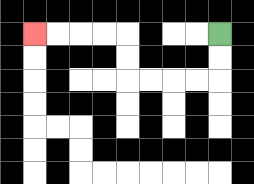{'start': '[9, 1]', 'end': '[1, 1]', 'path_directions': 'D,D,L,L,L,L,U,U,L,L,L,L', 'path_coordinates': '[[9, 1], [9, 2], [9, 3], [8, 3], [7, 3], [6, 3], [5, 3], [5, 2], [5, 1], [4, 1], [3, 1], [2, 1], [1, 1]]'}